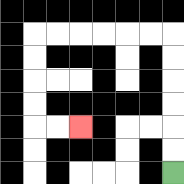{'start': '[7, 7]', 'end': '[3, 5]', 'path_directions': 'U,U,U,U,U,U,L,L,L,L,L,L,D,D,D,D,R,R', 'path_coordinates': '[[7, 7], [7, 6], [7, 5], [7, 4], [7, 3], [7, 2], [7, 1], [6, 1], [5, 1], [4, 1], [3, 1], [2, 1], [1, 1], [1, 2], [1, 3], [1, 4], [1, 5], [2, 5], [3, 5]]'}